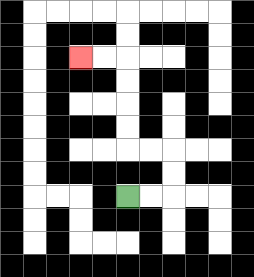{'start': '[5, 8]', 'end': '[3, 2]', 'path_directions': 'R,R,U,U,L,L,U,U,U,U,L,L', 'path_coordinates': '[[5, 8], [6, 8], [7, 8], [7, 7], [7, 6], [6, 6], [5, 6], [5, 5], [5, 4], [5, 3], [5, 2], [4, 2], [3, 2]]'}